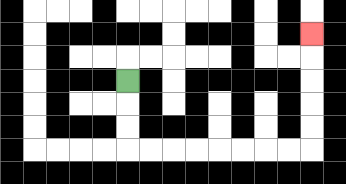{'start': '[5, 3]', 'end': '[13, 1]', 'path_directions': 'D,D,D,R,R,R,R,R,R,R,R,U,U,U,U,U', 'path_coordinates': '[[5, 3], [5, 4], [5, 5], [5, 6], [6, 6], [7, 6], [8, 6], [9, 6], [10, 6], [11, 6], [12, 6], [13, 6], [13, 5], [13, 4], [13, 3], [13, 2], [13, 1]]'}